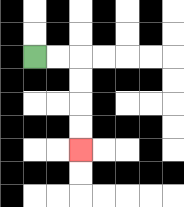{'start': '[1, 2]', 'end': '[3, 6]', 'path_directions': 'R,R,D,D,D,D', 'path_coordinates': '[[1, 2], [2, 2], [3, 2], [3, 3], [3, 4], [3, 5], [3, 6]]'}